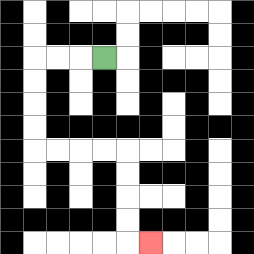{'start': '[4, 2]', 'end': '[6, 10]', 'path_directions': 'L,L,L,D,D,D,D,R,R,R,R,D,D,D,D,R', 'path_coordinates': '[[4, 2], [3, 2], [2, 2], [1, 2], [1, 3], [1, 4], [1, 5], [1, 6], [2, 6], [3, 6], [4, 6], [5, 6], [5, 7], [5, 8], [5, 9], [5, 10], [6, 10]]'}